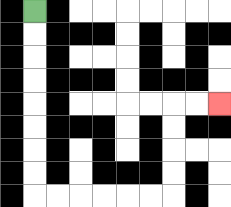{'start': '[1, 0]', 'end': '[9, 4]', 'path_directions': 'D,D,D,D,D,D,D,D,R,R,R,R,R,R,U,U,U,U,R,R', 'path_coordinates': '[[1, 0], [1, 1], [1, 2], [1, 3], [1, 4], [1, 5], [1, 6], [1, 7], [1, 8], [2, 8], [3, 8], [4, 8], [5, 8], [6, 8], [7, 8], [7, 7], [7, 6], [7, 5], [7, 4], [8, 4], [9, 4]]'}